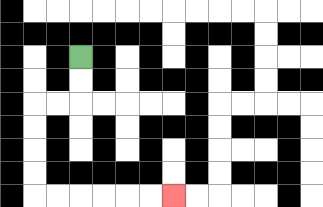{'start': '[3, 2]', 'end': '[7, 8]', 'path_directions': 'D,D,L,L,D,D,D,D,R,R,R,R,R,R', 'path_coordinates': '[[3, 2], [3, 3], [3, 4], [2, 4], [1, 4], [1, 5], [1, 6], [1, 7], [1, 8], [2, 8], [3, 8], [4, 8], [5, 8], [6, 8], [7, 8]]'}